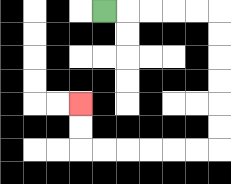{'start': '[4, 0]', 'end': '[3, 4]', 'path_directions': 'R,R,R,R,R,D,D,D,D,D,D,L,L,L,L,L,L,U,U', 'path_coordinates': '[[4, 0], [5, 0], [6, 0], [7, 0], [8, 0], [9, 0], [9, 1], [9, 2], [9, 3], [9, 4], [9, 5], [9, 6], [8, 6], [7, 6], [6, 6], [5, 6], [4, 6], [3, 6], [3, 5], [3, 4]]'}